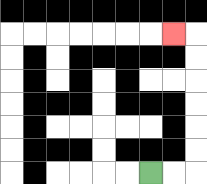{'start': '[6, 7]', 'end': '[7, 1]', 'path_directions': 'R,R,U,U,U,U,U,U,L', 'path_coordinates': '[[6, 7], [7, 7], [8, 7], [8, 6], [8, 5], [8, 4], [8, 3], [8, 2], [8, 1], [7, 1]]'}